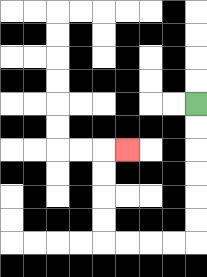{'start': '[8, 4]', 'end': '[5, 6]', 'path_directions': 'D,D,D,D,D,D,L,L,L,L,U,U,U,U,R', 'path_coordinates': '[[8, 4], [8, 5], [8, 6], [8, 7], [8, 8], [8, 9], [8, 10], [7, 10], [6, 10], [5, 10], [4, 10], [4, 9], [4, 8], [4, 7], [4, 6], [5, 6]]'}